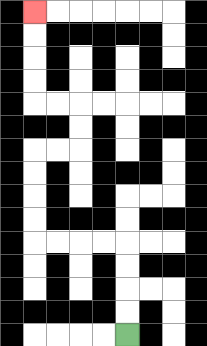{'start': '[5, 14]', 'end': '[1, 0]', 'path_directions': 'U,U,U,U,L,L,L,L,U,U,U,U,R,R,U,U,L,L,U,U,U,U', 'path_coordinates': '[[5, 14], [5, 13], [5, 12], [5, 11], [5, 10], [4, 10], [3, 10], [2, 10], [1, 10], [1, 9], [1, 8], [1, 7], [1, 6], [2, 6], [3, 6], [3, 5], [3, 4], [2, 4], [1, 4], [1, 3], [1, 2], [1, 1], [1, 0]]'}